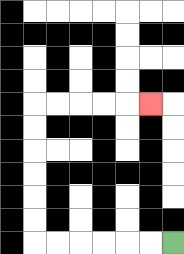{'start': '[7, 10]', 'end': '[6, 4]', 'path_directions': 'L,L,L,L,L,L,U,U,U,U,U,U,R,R,R,R,R', 'path_coordinates': '[[7, 10], [6, 10], [5, 10], [4, 10], [3, 10], [2, 10], [1, 10], [1, 9], [1, 8], [1, 7], [1, 6], [1, 5], [1, 4], [2, 4], [3, 4], [4, 4], [5, 4], [6, 4]]'}